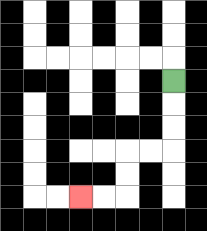{'start': '[7, 3]', 'end': '[3, 8]', 'path_directions': 'D,D,D,L,L,D,D,L,L', 'path_coordinates': '[[7, 3], [7, 4], [7, 5], [7, 6], [6, 6], [5, 6], [5, 7], [5, 8], [4, 8], [3, 8]]'}